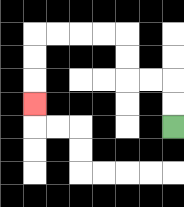{'start': '[7, 5]', 'end': '[1, 4]', 'path_directions': 'U,U,L,L,U,U,L,L,L,L,D,D,D', 'path_coordinates': '[[7, 5], [7, 4], [7, 3], [6, 3], [5, 3], [5, 2], [5, 1], [4, 1], [3, 1], [2, 1], [1, 1], [1, 2], [1, 3], [1, 4]]'}